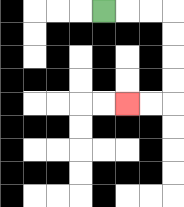{'start': '[4, 0]', 'end': '[5, 4]', 'path_directions': 'R,R,R,D,D,D,D,L,L', 'path_coordinates': '[[4, 0], [5, 0], [6, 0], [7, 0], [7, 1], [7, 2], [7, 3], [7, 4], [6, 4], [5, 4]]'}